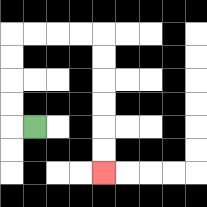{'start': '[1, 5]', 'end': '[4, 7]', 'path_directions': 'L,U,U,U,U,R,R,R,R,D,D,D,D,D,D', 'path_coordinates': '[[1, 5], [0, 5], [0, 4], [0, 3], [0, 2], [0, 1], [1, 1], [2, 1], [3, 1], [4, 1], [4, 2], [4, 3], [4, 4], [4, 5], [4, 6], [4, 7]]'}